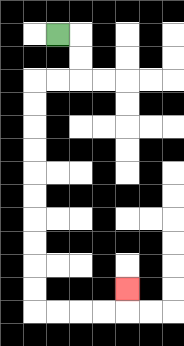{'start': '[2, 1]', 'end': '[5, 12]', 'path_directions': 'R,D,D,L,L,D,D,D,D,D,D,D,D,D,D,R,R,R,R,U', 'path_coordinates': '[[2, 1], [3, 1], [3, 2], [3, 3], [2, 3], [1, 3], [1, 4], [1, 5], [1, 6], [1, 7], [1, 8], [1, 9], [1, 10], [1, 11], [1, 12], [1, 13], [2, 13], [3, 13], [4, 13], [5, 13], [5, 12]]'}